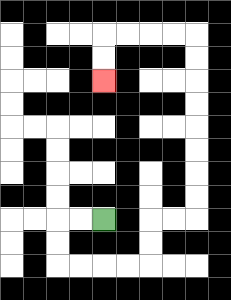{'start': '[4, 9]', 'end': '[4, 3]', 'path_directions': 'L,L,D,D,R,R,R,R,U,U,R,R,U,U,U,U,U,U,U,U,L,L,L,L,D,D', 'path_coordinates': '[[4, 9], [3, 9], [2, 9], [2, 10], [2, 11], [3, 11], [4, 11], [5, 11], [6, 11], [6, 10], [6, 9], [7, 9], [8, 9], [8, 8], [8, 7], [8, 6], [8, 5], [8, 4], [8, 3], [8, 2], [8, 1], [7, 1], [6, 1], [5, 1], [4, 1], [4, 2], [4, 3]]'}